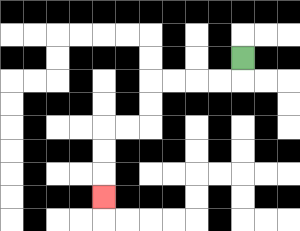{'start': '[10, 2]', 'end': '[4, 8]', 'path_directions': 'D,L,L,L,L,D,D,L,L,D,D,D', 'path_coordinates': '[[10, 2], [10, 3], [9, 3], [8, 3], [7, 3], [6, 3], [6, 4], [6, 5], [5, 5], [4, 5], [4, 6], [4, 7], [4, 8]]'}